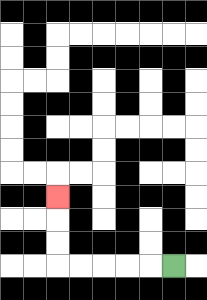{'start': '[7, 11]', 'end': '[2, 8]', 'path_directions': 'L,L,L,L,L,U,U,U', 'path_coordinates': '[[7, 11], [6, 11], [5, 11], [4, 11], [3, 11], [2, 11], [2, 10], [2, 9], [2, 8]]'}